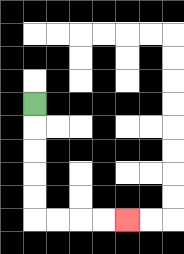{'start': '[1, 4]', 'end': '[5, 9]', 'path_directions': 'D,D,D,D,D,R,R,R,R', 'path_coordinates': '[[1, 4], [1, 5], [1, 6], [1, 7], [1, 8], [1, 9], [2, 9], [3, 9], [4, 9], [5, 9]]'}